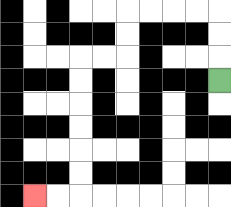{'start': '[9, 3]', 'end': '[1, 8]', 'path_directions': 'U,U,U,L,L,L,L,D,D,L,L,D,D,D,D,D,D,L,L', 'path_coordinates': '[[9, 3], [9, 2], [9, 1], [9, 0], [8, 0], [7, 0], [6, 0], [5, 0], [5, 1], [5, 2], [4, 2], [3, 2], [3, 3], [3, 4], [3, 5], [3, 6], [3, 7], [3, 8], [2, 8], [1, 8]]'}